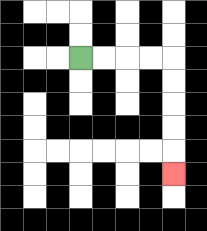{'start': '[3, 2]', 'end': '[7, 7]', 'path_directions': 'R,R,R,R,D,D,D,D,D', 'path_coordinates': '[[3, 2], [4, 2], [5, 2], [6, 2], [7, 2], [7, 3], [7, 4], [7, 5], [7, 6], [7, 7]]'}